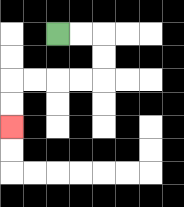{'start': '[2, 1]', 'end': '[0, 5]', 'path_directions': 'R,R,D,D,L,L,L,L,D,D', 'path_coordinates': '[[2, 1], [3, 1], [4, 1], [4, 2], [4, 3], [3, 3], [2, 3], [1, 3], [0, 3], [0, 4], [0, 5]]'}